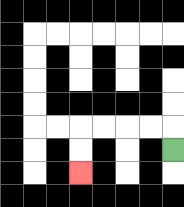{'start': '[7, 6]', 'end': '[3, 7]', 'path_directions': 'U,L,L,L,L,D,D', 'path_coordinates': '[[7, 6], [7, 5], [6, 5], [5, 5], [4, 5], [3, 5], [3, 6], [3, 7]]'}